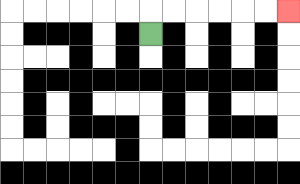{'start': '[6, 1]', 'end': '[12, 0]', 'path_directions': 'U,R,R,R,R,R,R', 'path_coordinates': '[[6, 1], [6, 0], [7, 0], [8, 0], [9, 0], [10, 0], [11, 0], [12, 0]]'}